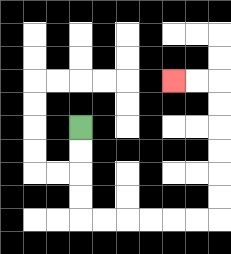{'start': '[3, 5]', 'end': '[7, 3]', 'path_directions': 'D,D,D,D,R,R,R,R,R,R,U,U,U,U,U,U,L,L', 'path_coordinates': '[[3, 5], [3, 6], [3, 7], [3, 8], [3, 9], [4, 9], [5, 9], [6, 9], [7, 9], [8, 9], [9, 9], [9, 8], [9, 7], [9, 6], [9, 5], [9, 4], [9, 3], [8, 3], [7, 3]]'}